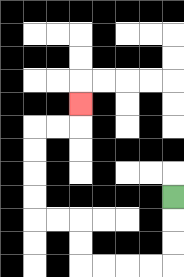{'start': '[7, 8]', 'end': '[3, 4]', 'path_directions': 'D,D,D,L,L,L,L,U,U,L,L,U,U,U,U,R,R,U', 'path_coordinates': '[[7, 8], [7, 9], [7, 10], [7, 11], [6, 11], [5, 11], [4, 11], [3, 11], [3, 10], [3, 9], [2, 9], [1, 9], [1, 8], [1, 7], [1, 6], [1, 5], [2, 5], [3, 5], [3, 4]]'}